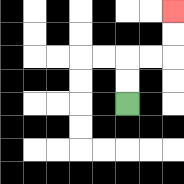{'start': '[5, 4]', 'end': '[7, 0]', 'path_directions': 'U,U,R,R,U,U', 'path_coordinates': '[[5, 4], [5, 3], [5, 2], [6, 2], [7, 2], [7, 1], [7, 0]]'}